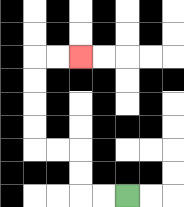{'start': '[5, 8]', 'end': '[3, 2]', 'path_directions': 'L,L,U,U,L,L,U,U,U,U,R,R', 'path_coordinates': '[[5, 8], [4, 8], [3, 8], [3, 7], [3, 6], [2, 6], [1, 6], [1, 5], [1, 4], [1, 3], [1, 2], [2, 2], [3, 2]]'}